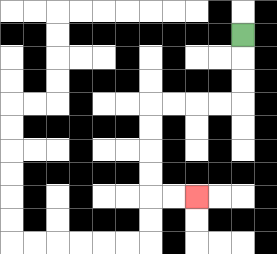{'start': '[10, 1]', 'end': '[8, 8]', 'path_directions': 'D,D,D,L,L,L,L,D,D,D,D,R,R', 'path_coordinates': '[[10, 1], [10, 2], [10, 3], [10, 4], [9, 4], [8, 4], [7, 4], [6, 4], [6, 5], [6, 6], [6, 7], [6, 8], [7, 8], [8, 8]]'}